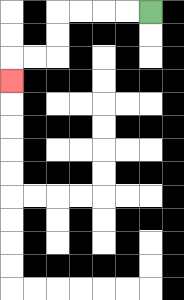{'start': '[6, 0]', 'end': '[0, 3]', 'path_directions': 'L,L,L,L,D,D,L,L,D', 'path_coordinates': '[[6, 0], [5, 0], [4, 0], [3, 0], [2, 0], [2, 1], [2, 2], [1, 2], [0, 2], [0, 3]]'}